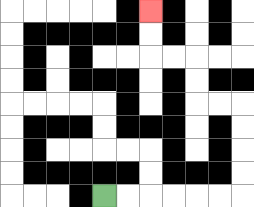{'start': '[4, 8]', 'end': '[6, 0]', 'path_directions': 'R,R,R,R,R,R,U,U,U,U,L,L,U,U,L,L,U,U', 'path_coordinates': '[[4, 8], [5, 8], [6, 8], [7, 8], [8, 8], [9, 8], [10, 8], [10, 7], [10, 6], [10, 5], [10, 4], [9, 4], [8, 4], [8, 3], [8, 2], [7, 2], [6, 2], [6, 1], [6, 0]]'}